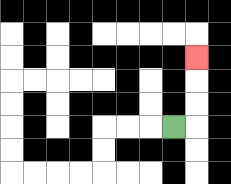{'start': '[7, 5]', 'end': '[8, 2]', 'path_directions': 'R,U,U,U', 'path_coordinates': '[[7, 5], [8, 5], [8, 4], [8, 3], [8, 2]]'}